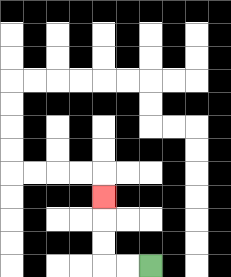{'start': '[6, 11]', 'end': '[4, 8]', 'path_directions': 'L,L,U,U,U', 'path_coordinates': '[[6, 11], [5, 11], [4, 11], [4, 10], [4, 9], [4, 8]]'}